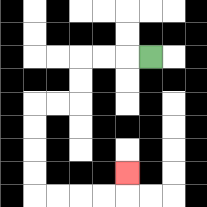{'start': '[6, 2]', 'end': '[5, 7]', 'path_directions': 'L,L,L,D,D,L,L,D,D,D,D,R,R,R,R,U', 'path_coordinates': '[[6, 2], [5, 2], [4, 2], [3, 2], [3, 3], [3, 4], [2, 4], [1, 4], [1, 5], [1, 6], [1, 7], [1, 8], [2, 8], [3, 8], [4, 8], [5, 8], [5, 7]]'}